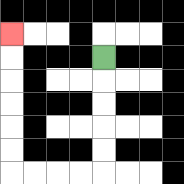{'start': '[4, 2]', 'end': '[0, 1]', 'path_directions': 'D,D,D,D,D,L,L,L,L,U,U,U,U,U,U', 'path_coordinates': '[[4, 2], [4, 3], [4, 4], [4, 5], [4, 6], [4, 7], [3, 7], [2, 7], [1, 7], [0, 7], [0, 6], [0, 5], [0, 4], [0, 3], [0, 2], [0, 1]]'}